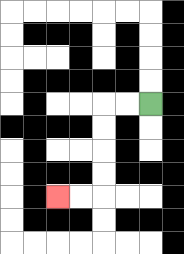{'start': '[6, 4]', 'end': '[2, 8]', 'path_directions': 'L,L,D,D,D,D,L,L', 'path_coordinates': '[[6, 4], [5, 4], [4, 4], [4, 5], [4, 6], [4, 7], [4, 8], [3, 8], [2, 8]]'}